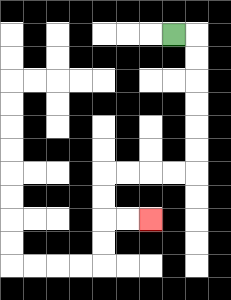{'start': '[7, 1]', 'end': '[6, 9]', 'path_directions': 'R,D,D,D,D,D,D,L,L,L,L,D,D,R,R', 'path_coordinates': '[[7, 1], [8, 1], [8, 2], [8, 3], [8, 4], [8, 5], [8, 6], [8, 7], [7, 7], [6, 7], [5, 7], [4, 7], [4, 8], [4, 9], [5, 9], [6, 9]]'}